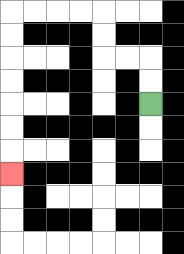{'start': '[6, 4]', 'end': '[0, 7]', 'path_directions': 'U,U,L,L,U,U,L,L,L,L,D,D,D,D,D,D,D', 'path_coordinates': '[[6, 4], [6, 3], [6, 2], [5, 2], [4, 2], [4, 1], [4, 0], [3, 0], [2, 0], [1, 0], [0, 0], [0, 1], [0, 2], [0, 3], [0, 4], [0, 5], [0, 6], [0, 7]]'}